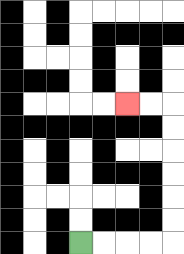{'start': '[3, 10]', 'end': '[5, 4]', 'path_directions': 'R,R,R,R,U,U,U,U,U,U,L,L', 'path_coordinates': '[[3, 10], [4, 10], [5, 10], [6, 10], [7, 10], [7, 9], [7, 8], [7, 7], [7, 6], [7, 5], [7, 4], [6, 4], [5, 4]]'}